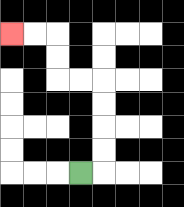{'start': '[3, 7]', 'end': '[0, 1]', 'path_directions': 'R,U,U,U,U,L,L,U,U,L,L', 'path_coordinates': '[[3, 7], [4, 7], [4, 6], [4, 5], [4, 4], [4, 3], [3, 3], [2, 3], [2, 2], [2, 1], [1, 1], [0, 1]]'}